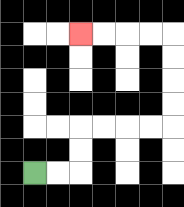{'start': '[1, 7]', 'end': '[3, 1]', 'path_directions': 'R,R,U,U,R,R,R,R,U,U,U,U,L,L,L,L', 'path_coordinates': '[[1, 7], [2, 7], [3, 7], [3, 6], [3, 5], [4, 5], [5, 5], [6, 5], [7, 5], [7, 4], [7, 3], [7, 2], [7, 1], [6, 1], [5, 1], [4, 1], [3, 1]]'}